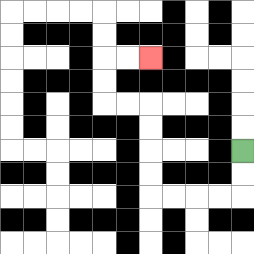{'start': '[10, 6]', 'end': '[6, 2]', 'path_directions': 'D,D,L,L,L,L,U,U,U,U,L,L,U,U,R,R', 'path_coordinates': '[[10, 6], [10, 7], [10, 8], [9, 8], [8, 8], [7, 8], [6, 8], [6, 7], [6, 6], [6, 5], [6, 4], [5, 4], [4, 4], [4, 3], [4, 2], [5, 2], [6, 2]]'}